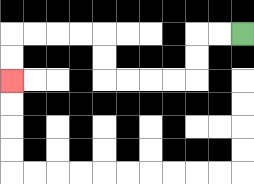{'start': '[10, 1]', 'end': '[0, 3]', 'path_directions': 'L,L,D,D,L,L,L,L,U,U,L,L,L,L,D,D', 'path_coordinates': '[[10, 1], [9, 1], [8, 1], [8, 2], [8, 3], [7, 3], [6, 3], [5, 3], [4, 3], [4, 2], [4, 1], [3, 1], [2, 1], [1, 1], [0, 1], [0, 2], [0, 3]]'}